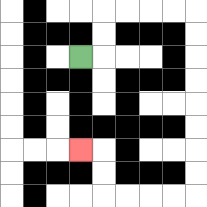{'start': '[3, 2]', 'end': '[3, 6]', 'path_directions': 'R,U,U,R,R,R,R,D,D,D,D,D,D,D,D,L,L,L,L,U,U,L', 'path_coordinates': '[[3, 2], [4, 2], [4, 1], [4, 0], [5, 0], [6, 0], [7, 0], [8, 0], [8, 1], [8, 2], [8, 3], [8, 4], [8, 5], [8, 6], [8, 7], [8, 8], [7, 8], [6, 8], [5, 8], [4, 8], [4, 7], [4, 6], [3, 6]]'}